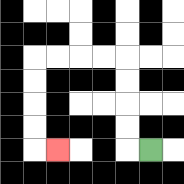{'start': '[6, 6]', 'end': '[2, 6]', 'path_directions': 'L,U,U,U,U,L,L,L,L,D,D,D,D,R', 'path_coordinates': '[[6, 6], [5, 6], [5, 5], [5, 4], [5, 3], [5, 2], [4, 2], [3, 2], [2, 2], [1, 2], [1, 3], [1, 4], [1, 5], [1, 6], [2, 6]]'}